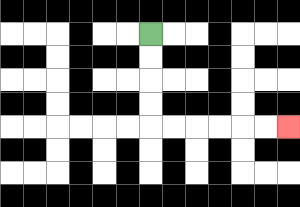{'start': '[6, 1]', 'end': '[12, 5]', 'path_directions': 'D,D,D,D,R,R,R,R,R,R', 'path_coordinates': '[[6, 1], [6, 2], [6, 3], [6, 4], [6, 5], [7, 5], [8, 5], [9, 5], [10, 5], [11, 5], [12, 5]]'}